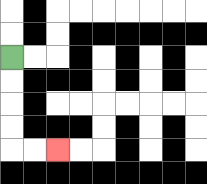{'start': '[0, 2]', 'end': '[2, 6]', 'path_directions': 'D,D,D,D,R,R', 'path_coordinates': '[[0, 2], [0, 3], [0, 4], [0, 5], [0, 6], [1, 6], [2, 6]]'}